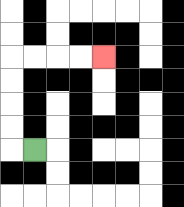{'start': '[1, 6]', 'end': '[4, 2]', 'path_directions': 'L,U,U,U,U,R,R,R,R', 'path_coordinates': '[[1, 6], [0, 6], [0, 5], [0, 4], [0, 3], [0, 2], [1, 2], [2, 2], [3, 2], [4, 2]]'}